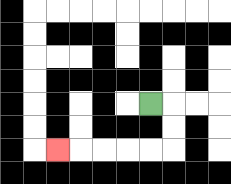{'start': '[6, 4]', 'end': '[2, 6]', 'path_directions': 'R,D,D,L,L,L,L,L', 'path_coordinates': '[[6, 4], [7, 4], [7, 5], [7, 6], [6, 6], [5, 6], [4, 6], [3, 6], [2, 6]]'}